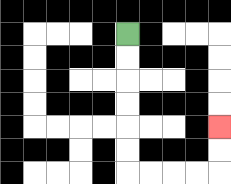{'start': '[5, 1]', 'end': '[9, 5]', 'path_directions': 'D,D,D,D,D,D,R,R,R,R,U,U', 'path_coordinates': '[[5, 1], [5, 2], [5, 3], [5, 4], [5, 5], [5, 6], [5, 7], [6, 7], [7, 7], [8, 7], [9, 7], [9, 6], [9, 5]]'}